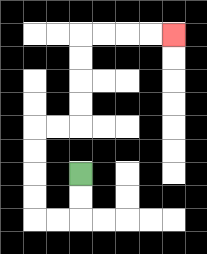{'start': '[3, 7]', 'end': '[7, 1]', 'path_directions': 'D,D,L,L,U,U,U,U,R,R,U,U,U,U,R,R,R,R', 'path_coordinates': '[[3, 7], [3, 8], [3, 9], [2, 9], [1, 9], [1, 8], [1, 7], [1, 6], [1, 5], [2, 5], [3, 5], [3, 4], [3, 3], [3, 2], [3, 1], [4, 1], [5, 1], [6, 1], [7, 1]]'}